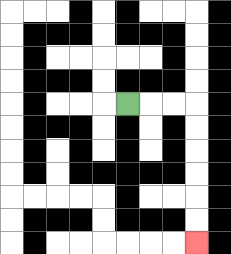{'start': '[5, 4]', 'end': '[8, 10]', 'path_directions': 'R,R,R,D,D,D,D,D,D', 'path_coordinates': '[[5, 4], [6, 4], [7, 4], [8, 4], [8, 5], [8, 6], [8, 7], [8, 8], [8, 9], [8, 10]]'}